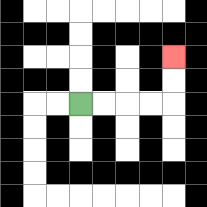{'start': '[3, 4]', 'end': '[7, 2]', 'path_directions': 'R,R,R,R,U,U', 'path_coordinates': '[[3, 4], [4, 4], [5, 4], [6, 4], [7, 4], [7, 3], [7, 2]]'}